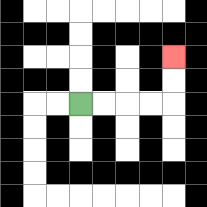{'start': '[3, 4]', 'end': '[7, 2]', 'path_directions': 'R,R,R,R,U,U', 'path_coordinates': '[[3, 4], [4, 4], [5, 4], [6, 4], [7, 4], [7, 3], [7, 2]]'}